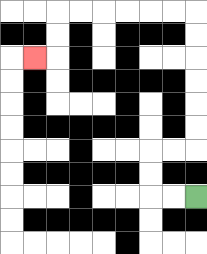{'start': '[8, 8]', 'end': '[1, 2]', 'path_directions': 'L,L,U,U,R,R,U,U,U,U,U,U,L,L,L,L,L,L,D,D,L', 'path_coordinates': '[[8, 8], [7, 8], [6, 8], [6, 7], [6, 6], [7, 6], [8, 6], [8, 5], [8, 4], [8, 3], [8, 2], [8, 1], [8, 0], [7, 0], [6, 0], [5, 0], [4, 0], [3, 0], [2, 0], [2, 1], [2, 2], [1, 2]]'}